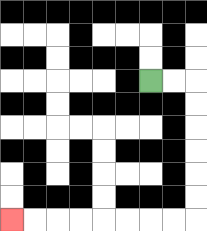{'start': '[6, 3]', 'end': '[0, 9]', 'path_directions': 'R,R,D,D,D,D,D,D,L,L,L,L,L,L,L,L', 'path_coordinates': '[[6, 3], [7, 3], [8, 3], [8, 4], [8, 5], [8, 6], [8, 7], [8, 8], [8, 9], [7, 9], [6, 9], [5, 9], [4, 9], [3, 9], [2, 9], [1, 9], [0, 9]]'}